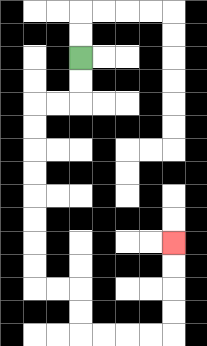{'start': '[3, 2]', 'end': '[7, 10]', 'path_directions': 'D,D,L,L,D,D,D,D,D,D,D,D,R,R,D,D,R,R,R,R,U,U,U,U', 'path_coordinates': '[[3, 2], [3, 3], [3, 4], [2, 4], [1, 4], [1, 5], [1, 6], [1, 7], [1, 8], [1, 9], [1, 10], [1, 11], [1, 12], [2, 12], [3, 12], [3, 13], [3, 14], [4, 14], [5, 14], [6, 14], [7, 14], [7, 13], [7, 12], [7, 11], [7, 10]]'}